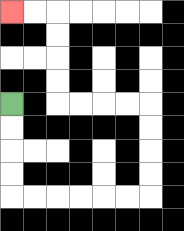{'start': '[0, 4]', 'end': '[0, 0]', 'path_directions': 'D,D,D,D,R,R,R,R,R,R,U,U,U,U,L,L,L,L,U,U,U,U,L,L', 'path_coordinates': '[[0, 4], [0, 5], [0, 6], [0, 7], [0, 8], [1, 8], [2, 8], [3, 8], [4, 8], [5, 8], [6, 8], [6, 7], [6, 6], [6, 5], [6, 4], [5, 4], [4, 4], [3, 4], [2, 4], [2, 3], [2, 2], [2, 1], [2, 0], [1, 0], [0, 0]]'}